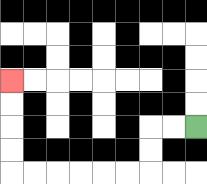{'start': '[8, 5]', 'end': '[0, 3]', 'path_directions': 'L,L,D,D,L,L,L,L,L,L,U,U,U,U', 'path_coordinates': '[[8, 5], [7, 5], [6, 5], [6, 6], [6, 7], [5, 7], [4, 7], [3, 7], [2, 7], [1, 7], [0, 7], [0, 6], [0, 5], [0, 4], [0, 3]]'}